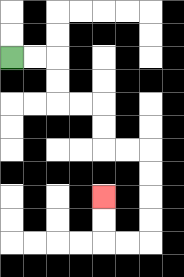{'start': '[0, 2]', 'end': '[4, 8]', 'path_directions': 'R,R,D,D,R,R,D,D,R,R,D,D,D,D,L,L,U,U', 'path_coordinates': '[[0, 2], [1, 2], [2, 2], [2, 3], [2, 4], [3, 4], [4, 4], [4, 5], [4, 6], [5, 6], [6, 6], [6, 7], [6, 8], [6, 9], [6, 10], [5, 10], [4, 10], [4, 9], [4, 8]]'}